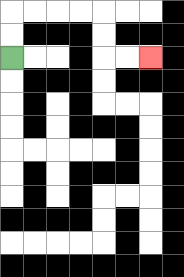{'start': '[0, 2]', 'end': '[6, 2]', 'path_directions': 'U,U,R,R,R,R,D,D,R,R', 'path_coordinates': '[[0, 2], [0, 1], [0, 0], [1, 0], [2, 0], [3, 0], [4, 0], [4, 1], [4, 2], [5, 2], [6, 2]]'}